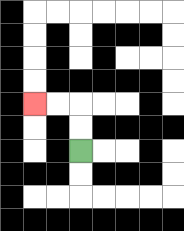{'start': '[3, 6]', 'end': '[1, 4]', 'path_directions': 'U,U,L,L', 'path_coordinates': '[[3, 6], [3, 5], [3, 4], [2, 4], [1, 4]]'}